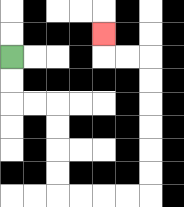{'start': '[0, 2]', 'end': '[4, 1]', 'path_directions': 'D,D,R,R,D,D,D,D,R,R,R,R,U,U,U,U,U,U,L,L,U', 'path_coordinates': '[[0, 2], [0, 3], [0, 4], [1, 4], [2, 4], [2, 5], [2, 6], [2, 7], [2, 8], [3, 8], [4, 8], [5, 8], [6, 8], [6, 7], [6, 6], [6, 5], [6, 4], [6, 3], [6, 2], [5, 2], [4, 2], [4, 1]]'}